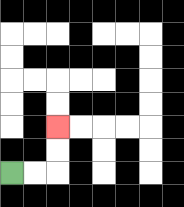{'start': '[0, 7]', 'end': '[2, 5]', 'path_directions': 'R,R,U,U', 'path_coordinates': '[[0, 7], [1, 7], [2, 7], [2, 6], [2, 5]]'}